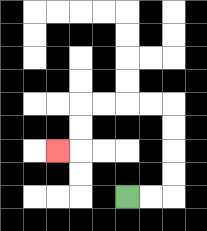{'start': '[5, 8]', 'end': '[2, 6]', 'path_directions': 'R,R,U,U,U,U,L,L,L,L,D,D,L', 'path_coordinates': '[[5, 8], [6, 8], [7, 8], [7, 7], [7, 6], [7, 5], [7, 4], [6, 4], [5, 4], [4, 4], [3, 4], [3, 5], [3, 6], [2, 6]]'}